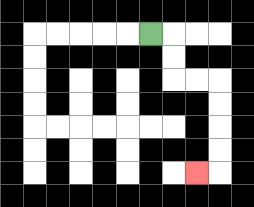{'start': '[6, 1]', 'end': '[8, 7]', 'path_directions': 'R,D,D,R,R,D,D,D,D,L', 'path_coordinates': '[[6, 1], [7, 1], [7, 2], [7, 3], [8, 3], [9, 3], [9, 4], [9, 5], [9, 6], [9, 7], [8, 7]]'}